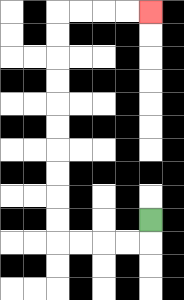{'start': '[6, 9]', 'end': '[6, 0]', 'path_directions': 'D,L,L,L,L,U,U,U,U,U,U,U,U,U,U,R,R,R,R', 'path_coordinates': '[[6, 9], [6, 10], [5, 10], [4, 10], [3, 10], [2, 10], [2, 9], [2, 8], [2, 7], [2, 6], [2, 5], [2, 4], [2, 3], [2, 2], [2, 1], [2, 0], [3, 0], [4, 0], [5, 0], [6, 0]]'}